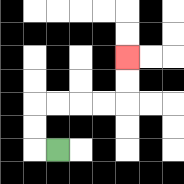{'start': '[2, 6]', 'end': '[5, 2]', 'path_directions': 'L,U,U,R,R,R,R,U,U', 'path_coordinates': '[[2, 6], [1, 6], [1, 5], [1, 4], [2, 4], [3, 4], [4, 4], [5, 4], [5, 3], [5, 2]]'}